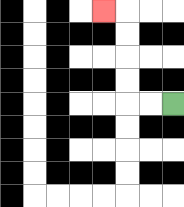{'start': '[7, 4]', 'end': '[4, 0]', 'path_directions': 'L,L,U,U,U,U,L', 'path_coordinates': '[[7, 4], [6, 4], [5, 4], [5, 3], [5, 2], [5, 1], [5, 0], [4, 0]]'}